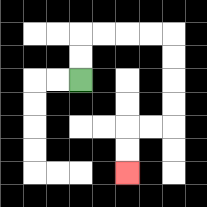{'start': '[3, 3]', 'end': '[5, 7]', 'path_directions': 'U,U,R,R,R,R,D,D,D,D,L,L,D,D', 'path_coordinates': '[[3, 3], [3, 2], [3, 1], [4, 1], [5, 1], [6, 1], [7, 1], [7, 2], [7, 3], [7, 4], [7, 5], [6, 5], [5, 5], [5, 6], [5, 7]]'}